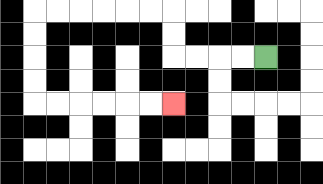{'start': '[11, 2]', 'end': '[7, 4]', 'path_directions': 'L,L,L,L,U,U,L,L,L,L,L,L,D,D,D,D,R,R,R,R,R,R', 'path_coordinates': '[[11, 2], [10, 2], [9, 2], [8, 2], [7, 2], [7, 1], [7, 0], [6, 0], [5, 0], [4, 0], [3, 0], [2, 0], [1, 0], [1, 1], [1, 2], [1, 3], [1, 4], [2, 4], [3, 4], [4, 4], [5, 4], [6, 4], [7, 4]]'}